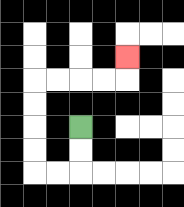{'start': '[3, 5]', 'end': '[5, 2]', 'path_directions': 'D,D,L,L,U,U,U,U,R,R,R,R,U', 'path_coordinates': '[[3, 5], [3, 6], [3, 7], [2, 7], [1, 7], [1, 6], [1, 5], [1, 4], [1, 3], [2, 3], [3, 3], [4, 3], [5, 3], [5, 2]]'}